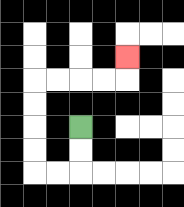{'start': '[3, 5]', 'end': '[5, 2]', 'path_directions': 'D,D,L,L,U,U,U,U,R,R,R,R,U', 'path_coordinates': '[[3, 5], [3, 6], [3, 7], [2, 7], [1, 7], [1, 6], [1, 5], [1, 4], [1, 3], [2, 3], [3, 3], [4, 3], [5, 3], [5, 2]]'}